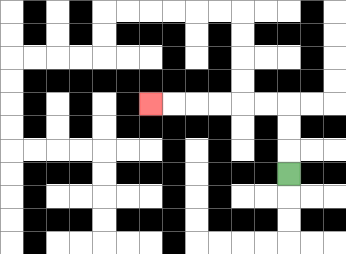{'start': '[12, 7]', 'end': '[6, 4]', 'path_directions': 'U,U,U,L,L,L,L,L,L', 'path_coordinates': '[[12, 7], [12, 6], [12, 5], [12, 4], [11, 4], [10, 4], [9, 4], [8, 4], [7, 4], [6, 4]]'}